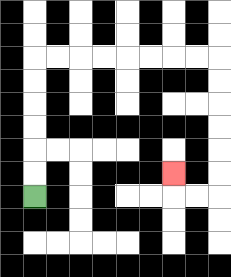{'start': '[1, 8]', 'end': '[7, 7]', 'path_directions': 'U,U,U,U,U,U,R,R,R,R,R,R,R,R,D,D,D,D,D,D,L,L,U', 'path_coordinates': '[[1, 8], [1, 7], [1, 6], [1, 5], [1, 4], [1, 3], [1, 2], [2, 2], [3, 2], [4, 2], [5, 2], [6, 2], [7, 2], [8, 2], [9, 2], [9, 3], [9, 4], [9, 5], [9, 6], [9, 7], [9, 8], [8, 8], [7, 8], [7, 7]]'}